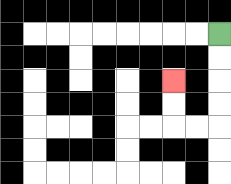{'start': '[9, 1]', 'end': '[7, 3]', 'path_directions': 'D,D,D,D,L,L,U,U', 'path_coordinates': '[[9, 1], [9, 2], [9, 3], [9, 4], [9, 5], [8, 5], [7, 5], [7, 4], [7, 3]]'}